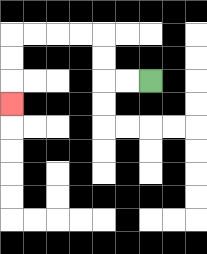{'start': '[6, 3]', 'end': '[0, 4]', 'path_directions': 'L,L,U,U,L,L,L,L,D,D,D', 'path_coordinates': '[[6, 3], [5, 3], [4, 3], [4, 2], [4, 1], [3, 1], [2, 1], [1, 1], [0, 1], [0, 2], [0, 3], [0, 4]]'}